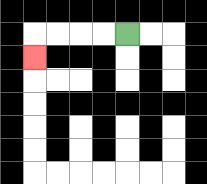{'start': '[5, 1]', 'end': '[1, 2]', 'path_directions': 'L,L,L,L,D', 'path_coordinates': '[[5, 1], [4, 1], [3, 1], [2, 1], [1, 1], [1, 2]]'}